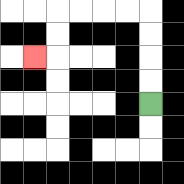{'start': '[6, 4]', 'end': '[1, 2]', 'path_directions': 'U,U,U,U,L,L,L,L,D,D,L', 'path_coordinates': '[[6, 4], [6, 3], [6, 2], [6, 1], [6, 0], [5, 0], [4, 0], [3, 0], [2, 0], [2, 1], [2, 2], [1, 2]]'}